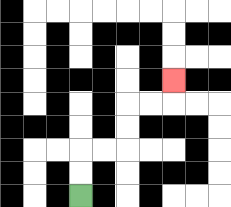{'start': '[3, 8]', 'end': '[7, 3]', 'path_directions': 'U,U,R,R,U,U,R,R,U', 'path_coordinates': '[[3, 8], [3, 7], [3, 6], [4, 6], [5, 6], [5, 5], [5, 4], [6, 4], [7, 4], [7, 3]]'}